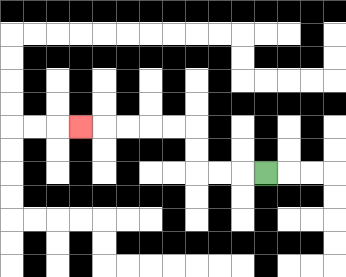{'start': '[11, 7]', 'end': '[3, 5]', 'path_directions': 'L,L,L,U,U,L,L,L,L,L', 'path_coordinates': '[[11, 7], [10, 7], [9, 7], [8, 7], [8, 6], [8, 5], [7, 5], [6, 5], [5, 5], [4, 5], [3, 5]]'}